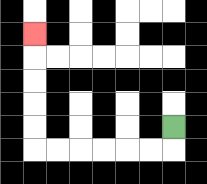{'start': '[7, 5]', 'end': '[1, 1]', 'path_directions': 'D,L,L,L,L,L,L,U,U,U,U,U', 'path_coordinates': '[[7, 5], [7, 6], [6, 6], [5, 6], [4, 6], [3, 6], [2, 6], [1, 6], [1, 5], [1, 4], [1, 3], [1, 2], [1, 1]]'}